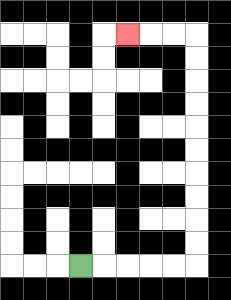{'start': '[3, 11]', 'end': '[5, 1]', 'path_directions': 'R,R,R,R,R,U,U,U,U,U,U,U,U,U,U,L,L,L', 'path_coordinates': '[[3, 11], [4, 11], [5, 11], [6, 11], [7, 11], [8, 11], [8, 10], [8, 9], [8, 8], [8, 7], [8, 6], [8, 5], [8, 4], [8, 3], [8, 2], [8, 1], [7, 1], [6, 1], [5, 1]]'}